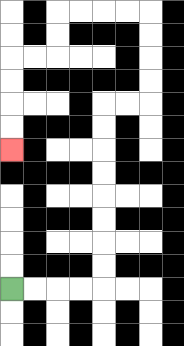{'start': '[0, 12]', 'end': '[0, 6]', 'path_directions': 'R,R,R,R,U,U,U,U,U,U,U,U,R,R,U,U,U,U,L,L,L,L,D,D,L,L,D,D,D,D', 'path_coordinates': '[[0, 12], [1, 12], [2, 12], [3, 12], [4, 12], [4, 11], [4, 10], [4, 9], [4, 8], [4, 7], [4, 6], [4, 5], [4, 4], [5, 4], [6, 4], [6, 3], [6, 2], [6, 1], [6, 0], [5, 0], [4, 0], [3, 0], [2, 0], [2, 1], [2, 2], [1, 2], [0, 2], [0, 3], [0, 4], [0, 5], [0, 6]]'}